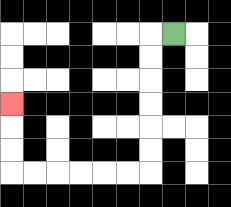{'start': '[7, 1]', 'end': '[0, 4]', 'path_directions': 'L,D,D,D,D,D,D,L,L,L,L,L,L,U,U,U', 'path_coordinates': '[[7, 1], [6, 1], [6, 2], [6, 3], [6, 4], [6, 5], [6, 6], [6, 7], [5, 7], [4, 7], [3, 7], [2, 7], [1, 7], [0, 7], [0, 6], [0, 5], [0, 4]]'}